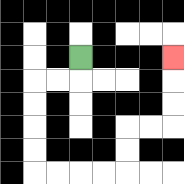{'start': '[3, 2]', 'end': '[7, 2]', 'path_directions': 'D,L,L,D,D,D,D,R,R,R,R,U,U,R,R,U,U,U', 'path_coordinates': '[[3, 2], [3, 3], [2, 3], [1, 3], [1, 4], [1, 5], [1, 6], [1, 7], [2, 7], [3, 7], [4, 7], [5, 7], [5, 6], [5, 5], [6, 5], [7, 5], [7, 4], [7, 3], [7, 2]]'}